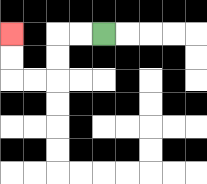{'start': '[4, 1]', 'end': '[0, 1]', 'path_directions': 'L,L,D,D,L,L,U,U', 'path_coordinates': '[[4, 1], [3, 1], [2, 1], [2, 2], [2, 3], [1, 3], [0, 3], [0, 2], [0, 1]]'}